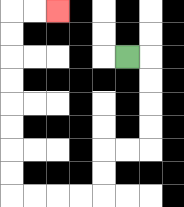{'start': '[5, 2]', 'end': '[2, 0]', 'path_directions': 'R,D,D,D,D,L,L,D,D,L,L,L,L,U,U,U,U,U,U,U,U,R,R', 'path_coordinates': '[[5, 2], [6, 2], [6, 3], [6, 4], [6, 5], [6, 6], [5, 6], [4, 6], [4, 7], [4, 8], [3, 8], [2, 8], [1, 8], [0, 8], [0, 7], [0, 6], [0, 5], [0, 4], [0, 3], [0, 2], [0, 1], [0, 0], [1, 0], [2, 0]]'}